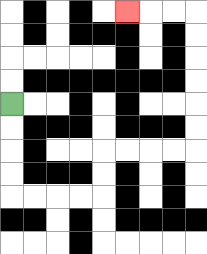{'start': '[0, 4]', 'end': '[5, 0]', 'path_directions': 'D,D,D,D,R,R,R,R,U,U,R,R,R,R,U,U,U,U,U,U,L,L,L', 'path_coordinates': '[[0, 4], [0, 5], [0, 6], [0, 7], [0, 8], [1, 8], [2, 8], [3, 8], [4, 8], [4, 7], [4, 6], [5, 6], [6, 6], [7, 6], [8, 6], [8, 5], [8, 4], [8, 3], [8, 2], [8, 1], [8, 0], [7, 0], [6, 0], [5, 0]]'}